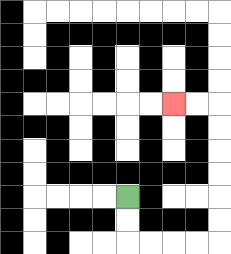{'start': '[5, 8]', 'end': '[7, 4]', 'path_directions': 'D,D,R,R,R,R,U,U,U,U,U,U,L,L', 'path_coordinates': '[[5, 8], [5, 9], [5, 10], [6, 10], [7, 10], [8, 10], [9, 10], [9, 9], [9, 8], [9, 7], [9, 6], [9, 5], [9, 4], [8, 4], [7, 4]]'}